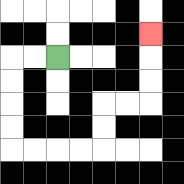{'start': '[2, 2]', 'end': '[6, 1]', 'path_directions': 'L,L,D,D,D,D,R,R,R,R,U,U,R,R,U,U,U', 'path_coordinates': '[[2, 2], [1, 2], [0, 2], [0, 3], [0, 4], [0, 5], [0, 6], [1, 6], [2, 6], [3, 6], [4, 6], [4, 5], [4, 4], [5, 4], [6, 4], [6, 3], [6, 2], [6, 1]]'}